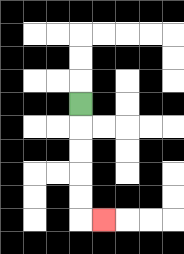{'start': '[3, 4]', 'end': '[4, 9]', 'path_directions': 'D,D,D,D,D,R', 'path_coordinates': '[[3, 4], [3, 5], [3, 6], [3, 7], [3, 8], [3, 9], [4, 9]]'}